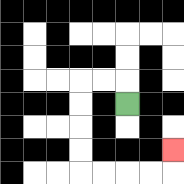{'start': '[5, 4]', 'end': '[7, 6]', 'path_directions': 'U,L,L,D,D,D,D,R,R,R,R,U', 'path_coordinates': '[[5, 4], [5, 3], [4, 3], [3, 3], [3, 4], [3, 5], [3, 6], [3, 7], [4, 7], [5, 7], [6, 7], [7, 7], [7, 6]]'}